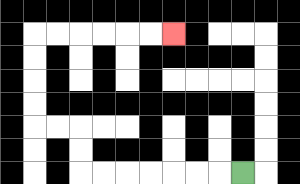{'start': '[10, 7]', 'end': '[7, 1]', 'path_directions': 'L,L,L,L,L,L,L,U,U,L,L,U,U,U,U,R,R,R,R,R,R', 'path_coordinates': '[[10, 7], [9, 7], [8, 7], [7, 7], [6, 7], [5, 7], [4, 7], [3, 7], [3, 6], [3, 5], [2, 5], [1, 5], [1, 4], [1, 3], [1, 2], [1, 1], [2, 1], [3, 1], [4, 1], [5, 1], [6, 1], [7, 1]]'}